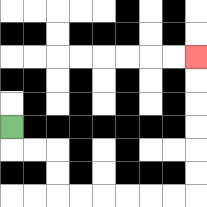{'start': '[0, 5]', 'end': '[8, 2]', 'path_directions': 'D,R,R,D,D,R,R,R,R,R,R,U,U,U,U,U,U', 'path_coordinates': '[[0, 5], [0, 6], [1, 6], [2, 6], [2, 7], [2, 8], [3, 8], [4, 8], [5, 8], [6, 8], [7, 8], [8, 8], [8, 7], [8, 6], [8, 5], [8, 4], [8, 3], [8, 2]]'}